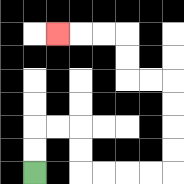{'start': '[1, 7]', 'end': '[2, 1]', 'path_directions': 'U,U,R,R,D,D,R,R,R,R,U,U,U,U,L,L,U,U,L,L,L', 'path_coordinates': '[[1, 7], [1, 6], [1, 5], [2, 5], [3, 5], [3, 6], [3, 7], [4, 7], [5, 7], [6, 7], [7, 7], [7, 6], [7, 5], [7, 4], [7, 3], [6, 3], [5, 3], [5, 2], [5, 1], [4, 1], [3, 1], [2, 1]]'}